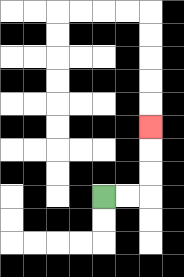{'start': '[4, 8]', 'end': '[6, 5]', 'path_directions': 'R,R,U,U,U', 'path_coordinates': '[[4, 8], [5, 8], [6, 8], [6, 7], [6, 6], [6, 5]]'}